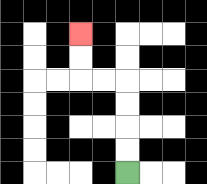{'start': '[5, 7]', 'end': '[3, 1]', 'path_directions': 'U,U,U,U,L,L,U,U', 'path_coordinates': '[[5, 7], [5, 6], [5, 5], [5, 4], [5, 3], [4, 3], [3, 3], [3, 2], [3, 1]]'}